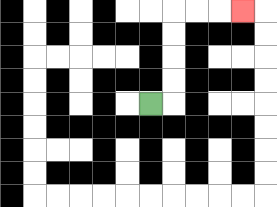{'start': '[6, 4]', 'end': '[10, 0]', 'path_directions': 'R,U,U,U,U,R,R,R', 'path_coordinates': '[[6, 4], [7, 4], [7, 3], [7, 2], [7, 1], [7, 0], [8, 0], [9, 0], [10, 0]]'}